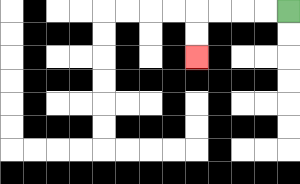{'start': '[12, 0]', 'end': '[8, 2]', 'path_directions': 'L,L,L,L,D,D', 'path_coordinates': '[[12, 0], [11, 0], [10, 0], [9, 0], [8, 0], [8, 1], [8, 2]]'}